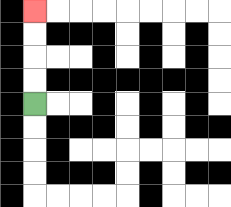{'start': '[1, 4]', 'end': '[1, 0]', 'path_directions': 'U,U,U,U', 'path_coordinates': '[[1, 4], [1, 3], [1, 2], [1, 1], [1, 0]]'}